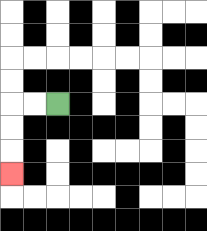{'start': '[2, 4]', 'end': '[0, 7]', 'path_directions': 'L,L,D,D,D', 'path_coordinates': '[[2, 4], [1, 4], [0, 4], [0, 5], [0, 6], [0, 7]]'}